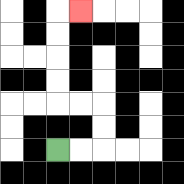{'start': '[2, 6]', 'end': '[3, 0]', 'path_directions': 'R,R,U,U,L,L,U,U,U,U,R', 'path_coordinates': '[[2, 6], [3, 6], [4, 6], [4, 5], [4, 4], [3, 4], [2, 4], [2, 3], [2, 2], [2, 1], [2, 0], [3, 0]]'}